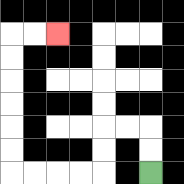{'start': '[6, 7]', 'end': '[2, 1]', 'path_directions': 'U,U,L,L,D,D,L,L,L,L,U,U,U,U,U,U,R,R', 'path_coordinates': '[[6, 7], [6, 6], [6, 5], [5, 5], [4, 5], [4, 6], [4, 7], [3, 7], [2, 7], [1, 7], [0, 7], [0, 6], [0, 5], [0, 4], [0, 3], [0, 2], [0, 1], [1, 1], [2, 1]]'}